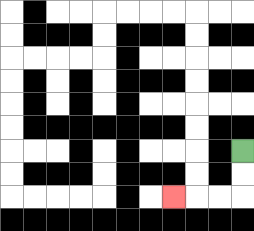{'start': '[10, 6]', 'end': '[7, 8]', 'path_directions': 'D,D,L,L,L', 'path_coordinates': '[[10, 6], [10, 7], [10, 8], [9, 8], [8, 8], [7, 8]]'}